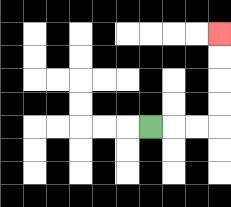{'start': '[6, 5]', 'end': '[9, 1]', 'path_directions': 'R,R,R,U,U,U,U', 'path_coordinates': '[[6, 5], [7, 5], [8, 5], [9, 5], [9, 4], [9, 3], [9, 2], [9, 1]]'}